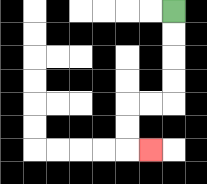{'start': '[7, 0]', 'end': '[6, 6]', 'path_directions': 'D,D,D,D,L,L,D,D,R', 'path_coordinates': '[[7, 0], [7, 1], [7, 2], [7, 3], [7, 4], [6, 4], [5, 4], [5, 5], [5, 6], [6, 6]]'}